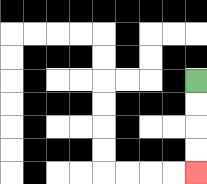{'start': '[8, 3]', 'end': '[8, 7]', 'path_directions': 'D,D,D,D', 'path_coordinates': '[[8, 3], [8, 4], [8, 5], [8, 6], [8, 7]]'}